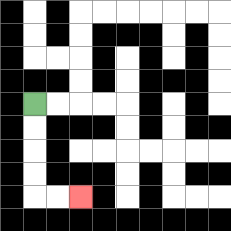{'start': '[1, 4]', 'end': '[3, 8]', 'path_directions': 'D,D,D,D,R,R', 'path_coordinates': '[[1, 4], [1, 5], [1, 6], [1, 7], [1, 8], [2, 8], [3, 8]]'}